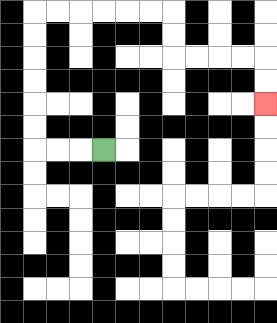{'start': '[4, 6]', 'end': '[11, 4]', 'path_directions': 'L,L,L,U,U,U,U,U,U,R,R,R,R,R,R,D,D,R,R,R,R,D,D', 'path_coordinates': '[[4, 6], [3, 6], [2, 6], [1, 6], [1, 5], [1, 4], [1, 3], [1, 2], [1, 1], [1, 0], [2, 0], [3, 0], [4, 0], [5, 0], [6, 0], [7, 0], [7, 1], [7, 2], [8, 2], [9, 2], [10, 2], [11, 2], [11, 3], [11, 4]]'}